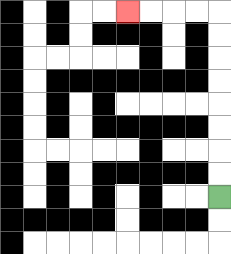{'start': '[9, 8]', 'end': '[5, 0]', 'path_directions': 'U,U,U,U,U,U,U,U,L,L,L,L', 'path_coordinates': '[[9, 8], [9, 7], [9, 6], [9, 5], [9, 4], [9, 3], [9, 2], [9, 1], [9, 0], [8, 0], [7, 0], [6, 0], [5, 0]]'}